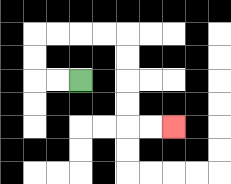{'start': '[3, 3]', 'end': '[7, 5]', 'path_directions': 'L,L,U,U,R,R,R,R,D,D,D,D,R,R', 'path_coordinates': '[[3, 3], [2, 3], [1, 3], [1, 2], [1, 1], [2, 1], [3, 1], [4, 1], [5, 1], [5, 2], [5, 3], [5, 4], [5, 5], [6, 5], [7, 5]]'}